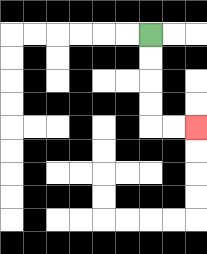{'start': '[6, 1]', 'end': '[8, 5]', 'path_directions': 'D,D,D,D,R,R', 'path_coordinates': '[[6, 1], [6, 2], [6, 3], [6, 4], [6, 5], [7, 5], [8, 5]]'}